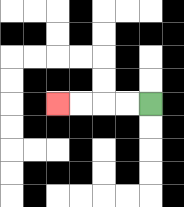{'start': '[6, 4]', 'end': '[2, 4]', 'path_directions': 'L,L,L,L', 'path_coordinates': '[[6, 4], [5, 4], [4, 4], [3, 4], [2, 4]]'}